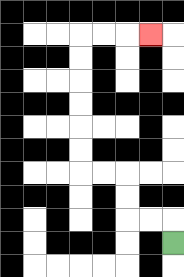{'start': '[7, 10]', 'end': '[6, 1]', 'path_directions': 'U,L,L,U,U,L,L,U,U,U,U,U,U,R,R,R', 'path_coordinates': '[[7, 10], [7, 9], [6, 9], [5, 9], [5, 8], [5, 7], [4, 7], [3, 7], [3, 6], [3, 5], [3, 4], [3, 3], [3, 2], [3, 1], [4, 1], [5, 1], [6, 1]]'}